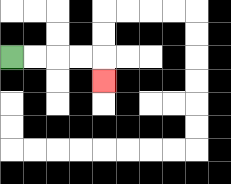{'start': '[0, 2]', 'end': '[4, 3]', 'path_directions': 'R,R,R,R,D', 'path_coordinates': '[[0, 2], [1, 2], [2, 2], [3, 2], [4, 2], [4, 3]]'}